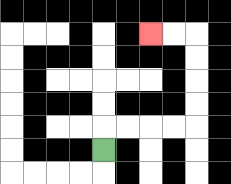{'start': '[4, 6]', 'end': '[6, 1]', 'path_directions': 'U,R,R,R,R,U,U,U,U,L,L', 'path_coordinates': '[[4, 6], [4, 5], [5, 5], [6, 5], [7, 5], [8, 5], [8, 4], [8, 3], [8, 2], [8, 1], [7, 1], [6, 1]]'}